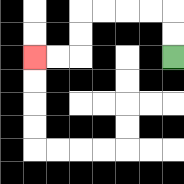{'start': '[7, 2]', 'end': '[1, 2]', 'path_directions': 'U,U,L,L,L,L,D,D,L,L', 'path_coordinates': '[[7, 2], [7, 1], [7, 0], [6, 0], [5, 0], [4, 0], [3, 0], [3, 1], [3, 2], [2, 2], [1, 2]]'}